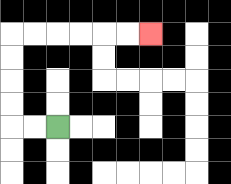{'start': '[2, 5]', 'end': '[6, 1]', 'path_directions': 'L,L,U,U,U,U,R,R,R,R,R,R', 'path_coordinates': '[[2, 5], [1, 5], [0, 5], [0, 4], [0, 3], [0, 2], [0, 1], [1, 1], [2, 1], [3, 1], [4, 1], [5, 1], [6, 1]]'}